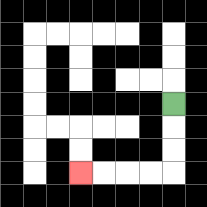{'start': '[7, 4]', 'end': '[3, 7]', 'path_directions': 'D,D,D,L,L,L,L', 'path_coordinates': '[[7, 4], [7, 5], [7, 6], [7, 7], [6, 7], [5, 7], [4, 7], [3, 7]]'}